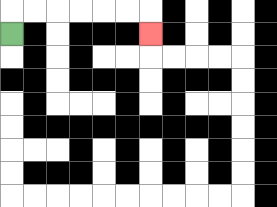{'start': '[0, 1]', 'end': '[6, 1]', 'path_directions': 'U,R,R,R,R,R,R,D', 'path_coordinates': '[[0, 1], [0, 0], [1, 0], [2, 0], [3, 0], [4, 0], [5, 0], [6, 0], [6, 1]]'}